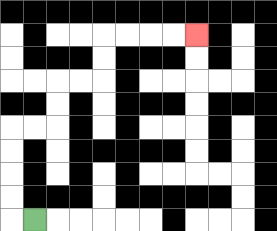{'start': '[1, 9]', 'end': '[8, 1]', 'path_directions': 'L,U,U,U,U,R,R,U,U,R,R,U,U,R,R,R,R', 'path_coordinates': '[[1, 9], [0, 9], [0, 8], [0, 7], [0, 6], [0, 5], [1, 5], [2, 5], [2, 4], [2, 3], [3, 3], [4, 3], [4, 2], [4, 1], [5, 1], [6, 1], [7, 1], [8, 1]]'}